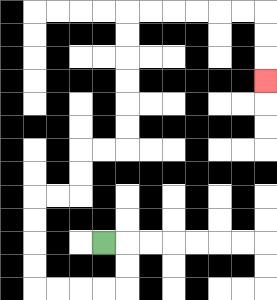{'start': '[4, 10]', 'end': '[11, 3]', 'path_directions': 'R,D,D,L,L,L,L,U,U,U,U,R,R,U,U,R,R,U,U,U,U,U,U,R,R,R,R,R,R,D,D,D', 'path_coordinates': '[[4, 10], [5, 10], [5, 11], [5, 12], [4, 12], [3, 12], [2, 12], [1, 12], [1, 11], [1, 10], [1, 9], [1, 8], [2, 8], [3, 8], [3, 7], [3, 6], [4, 6], [5, 6], [5, 5], [5, 4], [5, 3], [5, 2], [5, 1], [5, 0], [6, 0], [7, 0], [8, 0], [9, 0], [10, 0], [11, 0], [11, 1], [11, 2], [11, 3]]'}